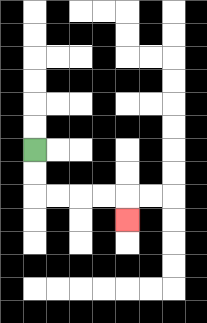{'start': '[1, 6]', 'end': '[5, 9]', 'path_directions': 'D,D,R,R,R,R,D', 'path_coordinates': '[[1, 6], [1, 7], [1, 8], [2, 8], [3, 8], [4, 8], [5, 8], [5, 9]]'}